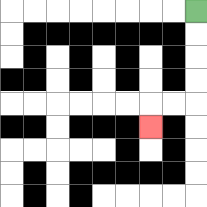{'start': '[8, 0]', 'end': '[6, 5]', 'path_directions': 'D,D,D,D,L,L,D', 'path_coordinates': '[[8, 0], [8, 1], [8, 2], [8, 3], [8, 4], [7, 4], [6, 4], [6, 5]]'}